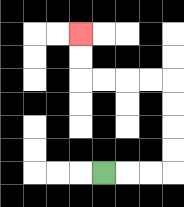{'start': '[4, 7]', 'end': '[3, 1]', 'path_directions': 'R,R,R,U,U,U,U,L,L,L,L,U,U', 'path_coordinates': '[[4, 7], [5, 7], [6, 7], [7, 7], [7, 6], [7, 5], [7, 4], [7, 3], [6, 3], [5, 3], [4, 3], [3, 3], [3, 2], [3, 1]]'}